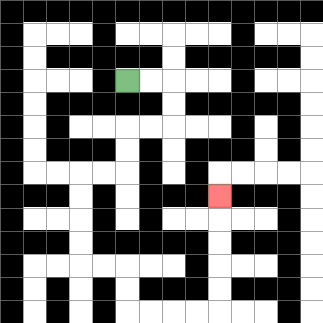{'start': '[5, 3]', 'end': '[9, 8]', 'path_directions': 'R,R,D,D,L,L,D,D,L,L,D,D,D,D,R,R,D,D,R,R,R,R,U,U,U,U,U', 'path_coordinates': '[[5, 3], [6, 3], [7, 3], [7, 4], [7, 5], [6, 5], [5, 5], [5, 6], [5, 7], [4, 7], [3, 7], [3, 8], [3, 9], [3, 10], [3, 11], [4, 11], [5, 11], [5, 12], [5, 13], [6, 13], [7, 13], [8, 13], [9, 13], [9, 12], [9, 11], [9, 10], [9, 9], [9, 8]]'}